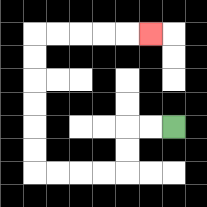{'start': '[7, 5]', 'end': '[6, 1]', 'path_directions': 'L,L,D,D,L,L,L,L,U,U,U,U,U,U,R,R,R,R,R', 'path_coordinates': '[[7, 5], [6, 5], [5, 5], [5, 6], [5, 7], [4, 7], [3, 7], [2, 7], [1, 7], [1, 6], [1, 5], [1, 4], [1, 3], [1, 2], [1, 1], [2, 1], [3, 1], [4, 1], [5, 1], [6, 1]]'}